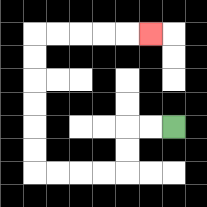{'start': '[7, 5]', 'end': '[6, 1]', 'path_directions': 'L,L,D,D,L,L,L,L,U,U,U,U,U,U,R,R,R,R,R', 'path_coordinates': '[[7, 5], [6, 5], [5, 5], [5, 6], [5, 7], [4, 7], [3, 7], [2, 7], [1, 7], [1, 6], [1, 5], [1, 4], [1, 3], [1, 2], [1, 1], [2, 1], [3, 1], [4, 1], [5, 1], [6, 1]]'}